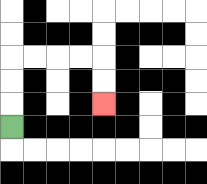{'start': '[0, 5]', 'end': '[4, 4]', 'path_directions': 'U,U,U,R,R,R,R,D,D', 'path_coordinates': '[[0, 5], [0, 4], [0, 3], [0, 2], [1, 2], [2, 2], [3, 2], [4, 2], [4, 3], [4, 4]]'}